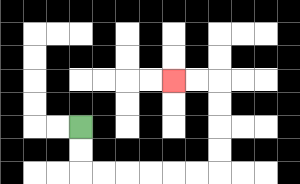{'start': '[3, 5]', 'end': '[7, 3]', 'path_directions': 'D,D,R,R,R,R,R,R,U,U,U,U,L,L', 'path_coordinates': '[[3, 5], [3, 6], [3, 7], [4, 7], [5, 7], [6, 7], [7, 7], [8, 7], [9, 7], [9, 6], [9, 5], [9, 4], [9, 3], [8, 3], [7, 3]]'}